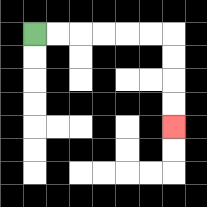{'start': '[1, 1]', 'end': '[7, 5]', 'path_directions': 'R,R,R,R,R,R,D,D,D,D', 'path_coordinates': '[[1, 1], [2, 1], [3, 1], [4, 1], [5, 1], [6, 1], [7, 1], [7, 2], [7, 3], [7, 4], [7, 5]]'}